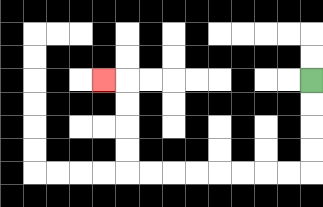{'start': '[13, 3]', 'end': '[4, 3]', 'path_directions': 'D,D,D,D,L,L,L,L,L,L,L,L,U,U,U,U,L', 'path_coordinates': '[[13, 3], [13, 4], [13, 5], [13, 6], [13, 7], [12, 7], [11, 7], [10, 7], [9, 7], [8, 7], [7, 7], [6, 7], [5, 7], [5, 6], [5, 5], [5, 4], [5, 3], [4, 3]]'}